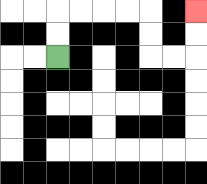{'start': '[2, 2]', 'end': '[8, 0]', 'path_directions': 'U,U,R,R,R,R,D,D,R,R,U,U', 'path_coordinates': '[[2, 2], [2, 1], [2, 0], [3, 0], [4, 0], [5, 0], [6, 0], [6, 1], [6, 2], [7, 2], [8, 2], [8, 1], [8, 0]]'}